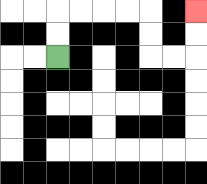{'start': '[2, 2]', 'end': '[8, 0]', 'path_directions': 'U,U,R,R,R,R,D,D,R,R,U,U', 'path_coordinates': '[[2, 2], [2, 1], [2, 0], [3, 0], [4, 0], [5, 0], [6, 0], [6, 1], [6, 2], [7, 2], [8, 2], [8, 1], [8, 0]]'}